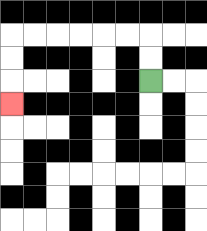{'start': '[6, 3]', 'end': '[0, 4]', 'path_directions': 'U,U,L,L,L,L,L,L,D,D,D', 'path_coordinates': '[[6, 3], [6, 2], [6, 1], [5, 1], [4, 1], [3, 1], [2, 1], [1, 1], [0, 1], [0, 2], [0, 3], [0, 4]]'}